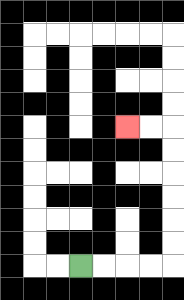{'start': '[3, 11]', 'end': '[5, 5]', 'path_directions': 'R,R,R,R,U,U,U,U,U,U,L,L', 'path_coordinates': '[[3, 11], [4, 11], [5, 11], [6, 11], [7, 11], [7, 10], [7, 9], [7, 8], [7, 7], [7, 6], [7, 5], [6, 5], [5, 5]]'}